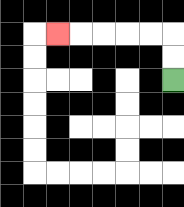{'start': '[7, 3]', 'end': '[2, 1]', 'path_directions': 'U,U,L,L,L,L,L', 'path_coordinates': '[[7, 3], [7, 2], [7, 1], [6, 1], [5, 1], [4, 1], [3, 1], [2, 1]]'}